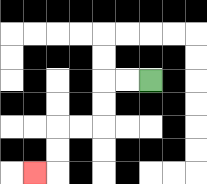{'start': '[6, 3]', 'end': '[1, 7]', 'path_directions': 'L,L,D,D,L,L,D,D,L', 'path_coordinates': '[[6, 3], [5, 3], [4, 3], [4, 4], [4, 5], [3, 5], [2, 5], [2, 6], [2, 7], [1, 7]]'}